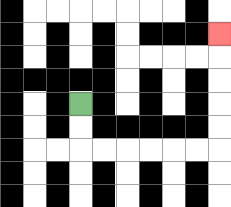{'start': '[3, 4]', 'end': '[9, 1]', 'path_directions': 'D,D,R,R,R,R,R,R,U,U,U,U,U', 'path_coordinates': '[[3, 4], [3, 5], [3, 6], [4, 6], [5, 6], [6, 6], [7, 6], [8, 6], [9, 6], [9, 5], [9, 4], [9, 3], [9, 2], [9, 1]]'}